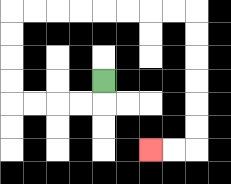{'start': '[4, 3]', 'end': '[6, 6]', 'path_directions': 'D,L,L,L,L,U,U,U,U,R,R,R,R,R,R,R,R,D,D,D,D,D,D,L,L', 'path_coordinates': '[[4, 3], [4, 4], [3, 4], [2, 4], [1, 4], [0, 4], [0, 3], [0, 2], [0, 1], [0, 0], [1, 0], [2, 0], [3, 0], [4, 0], [5, 0], [6, 0], [7, 0], [8, 0], [8, 1], [8, 2], [8, 3], [8, 4], [8, 5], [8, 6], [7, 6], [6, 6]]'}